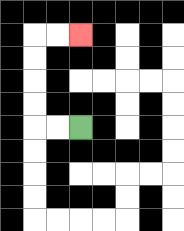{'start': '[3, 5]', 'end': '[3, 1]', 'path_directions': 'L,L,U,U,U,U,R,R', 'path_coordinates': '[[3, 5], [2, 5], [1, 5], [1, 4], [1, 3], [1, 2], [1, 1], [2, 1], [3, 1]]'}